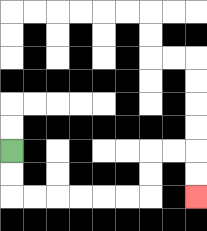{'start': '[0, 6]', 'end': '[8, 8]', 'path_directions': 'D,D,R,R,R,R,R,R,U,U,R,R,D,D', 'path_coordinates': '[[0, 6], [0, 7], [0, 8], [1, 8], [2, 8], [3, 8], [4, 8], [5, 8], [6, 8], [6, 7], [6, 6], [7, 6], [8, 6], [8, 7], [8, 8]]'}